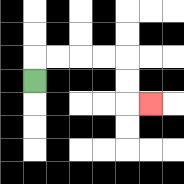{'start': '[1, 3]', 'end': '[6, 4]', 'path_directions': 'U,R,R,R,R,D,D,R', 'path_coordinates': '[[1, 3], [1, 2], [2, 2], [3, 2], [4, 2], [5, 2], [5, 3], [5, 4], [6, 4]]'}